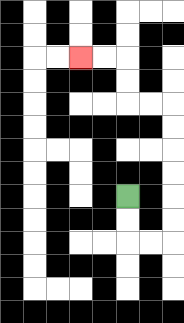{'start': '[5, 8]', 'end': '[3, 2]', 'path_directions': 'D,D,R,R,U,U,U,U,U,U,L,L,U,U,L,L', 'path_coordinates': '[[5, 8], [5, 9], [5, 10], [6, 10], [7, 10], [7, 9], [7, 8], [7, 7], [7, 6], [7, 5], [7, 4], [6, 4], [5, 4], [5, 3], [5, 2], [4, 2], [3, 2]]'}